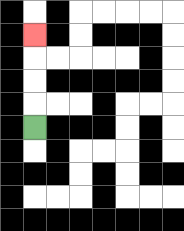{'start': '[1, 5]', 'end': '[1, 1]', 'path_directions': 'U,U,U,U', 'path_coordinates': '[[1, 5], [1, 4], [1, 3], [1, 2], [1, 1]]'}